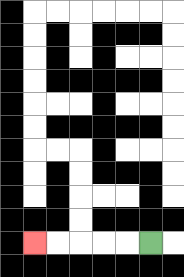{'start': '[6, 10]', 'end': '[1, 10]', 'path_directions': 'L,L,L,L,L', 'path_coordinates': '[[6, 10], [5, 10], [4, 10], [3, 10], [2, 10], [1, 10]]'}